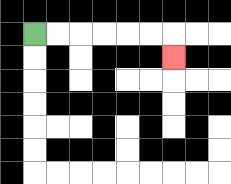{'start': '[1, 1]', 'end': '[7, 2]', 'path_directions': 'R,R,R,R,R,R,D', 'path_coordinates': '[[1, 1], [2, 1], [3, 1], [4, 1], [5, 1], [6, 1], [7, 1], [7, 2]]'}